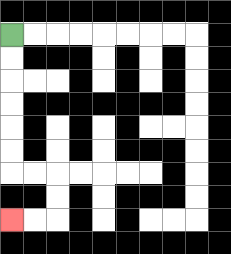{'start': '[0, 1]', 'end': '[0, 9]', 'path_directions': 'D,D,D,D,D,D,R,R,D,D,L,L', 'path_coordinates': '[[0, 1], [0, 2], [0, 3], [0, 4], [0, 5], [0, 6], [0, 7], [1, 7], [2, 7], [2, 8], [2, 9], [1, 9], [0, 9]]'}